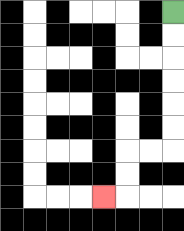{'start': '[7, 0]', 'end': '[4, 8]', 'path_directions': 'D,D,D,D,D,D,L,L,D,D,L', 'path_coordinates': '[[7, 0], [7, 1], [7, 2], [7, 3], [7, 4], [7, 5], [7, 6], [6, 6], [5, 6], [5, 7], [5, 8], [4, 8]]'}